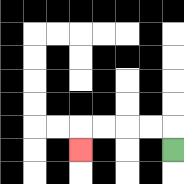{'start': '[7, 6]', 'end': '[3, 6]', 'path_directions': 'U,L,L,L,L,D', 'path_coordinates': '[[7, 6], [7, 5], [6, 5], [5, 5], [4, 5], [3, 5], [3, 6]]'}